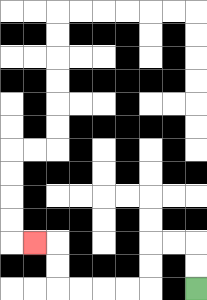{'start': '[8, 12]', 'end': '[1, 10]', 'path_directions': 'U,U,L,L,D,D,L,L,L,L,U,U,L', 'path_coordinates': '[[8, 12], [8, 11], [8, 10], [7, 10], [6, 10], [6, 11], [6, 12], [5, 12], [4, 12], [3, 12], [2, 12], [2, 11], [2, 10], [1, 10]]'}